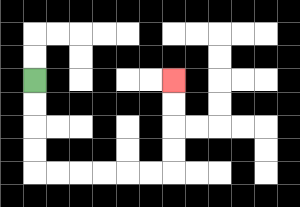{'start': '[1, 3]', 'end': '[7, 3]', 'path_directions': 'D,D,D,D,R,R,R,R,R,R,U,U,U,U', 'path_coordinates': '[[1, 3], [1, 4], [1, 5], [1, 6], [1, 7], [2, 7], [3, 7], [4, 7], [5, 7], [6, 7], [7, 7], [7, 6], [7, 5], [7, 4], [7, 3]]'}